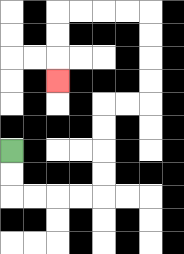{'start': '[0, 6]', 'end': '[2, 3]', 'path_directions': 'D,D,R,R,R,R,U,U,U,U,R,R,U,U,U,U,L,L,L,L,D,D,D', 'path_coordinates': '[[0, 6], [0, 7], [0, 8], [1, 8], [2, 8], [3, 8], [4, 8], [4, 7], [4, 6], [4, 5], [4, 4], [5, 4], [6, 4], [6, 3], [6, 2], [6, 1], [6, 0], [5, 0], [4, 0], [3, 0], [2, 0], [2, 1], [2, 2], [2, 3]]'}